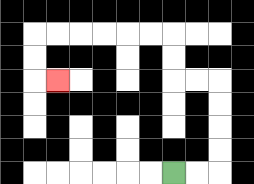{'start': '[7, 7]', 'end': '[2, 3]', 'path_directions': 'R,R,U,U,U,U,L,L,U,U,L,L,L,L,L,L,D,D,R', 'path_coordinates': '[[7, 7], [8, 7], [9, 7], [9, 6], [9, 5], [9, 4], [9, 3], [8, 3], [7, 3], [7, 2], [7, 1], [6, 1], [5, 1], [4, 1], [3, 1], [2, 1], [1, 1], [1, 2], [1, 3], [2, 3]]'}